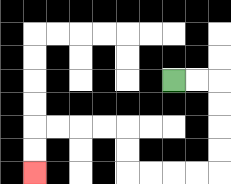{'start': '[7, 3]', 'end': '[1, 7]', 'path_directions': 'R,R,D,D,D,D,L,L,L,L,U,U,L,L,L,L,D,D', 'path_coordinates': '[[7, 3], [8, 3], [9, 3], [9, 4], [9, 5], [9, 6], [9, 7], [8, 7], [7, 7], [6, 7], [5, 7], [5, 6], [5, 5], [4, 5], [3, 5], [2, 5], [1, 5], [1, 6], [1, 7]]'}